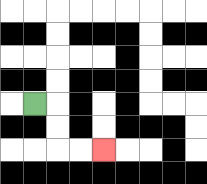{'start': '[1, 4]', 'end': '[4, 6]', 'path_directions': 'R,D,D,R,R', 'path_coordinates': '[[1, 4], [2, 4], [2, 5], [2, 6], [3, 6], [4, 6]]'}